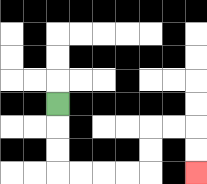{'start': '[2, 4]', 'end': '[8, 7]', 'path_directions': 'D,D,D,R,R,R,R,U,U,R,R,D,D', 'path_coordinates': '[[2, 4], [2, 5], [2, 6], [2, 7], [3, 7], [4, 7], [5, 7], [6, 7], [6, 6], [6, 5], [7, 5], [8, 5], [8, 6], [8, 7]]'}